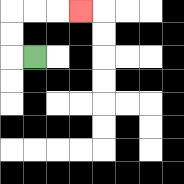{'start': '[1, 2]', 'end': '[3, 0]', 'path_directions': 'L,U,U,R,R,R', 'path_coordinates': '[[1, 2], [0, 2], [0, 1], [0, 0], [1, 0], [2, 0], [3, 0]]'}